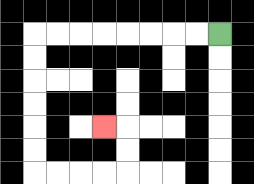{'start': '[9, 1]', 'end': '[4, 5]', 'path_directions': 'L,L,L,L,L,L,L,L,D,D,D,D,D,D,R,R,R,R,U,U,L', 'path_coordinates': '[[9, 1], [8, 1], [7, 1], [6, 1], [5, 1], [4, 1], [3, 1], [2, 1], [1, 1], [1, 2], [1, 3], [1, 4], [1, 5], [1, 6], [1, 7], [2, 7], [3, 7], [4, 7], [5, 7], [5, 6], [5, 5], [4, 5]]'}